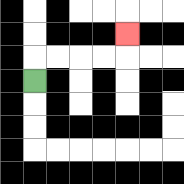{'start': '[1, 3]', 'end': '[5, 1]', 'path_directions': 'U,R,R,R,R,U', 'path_coordinates': '[[1, 3], [1, 2], [2, 2], [3, 2], [4, 2], [5, 2], [5, 1]]'}